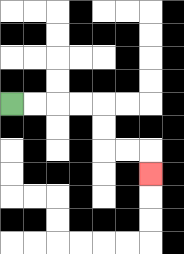{'start': '[0, 4]', 'end': '[6, 7]', 'path_directions': 'R,R,R,R,D,D,R,R,D', 'path_coordinates': '[[0, 4], [1, 4], [2, 4], [3, 4], [4, 4], [4, 5], [4, 6], [5, 6], [6, 6], [6, 7]]'}